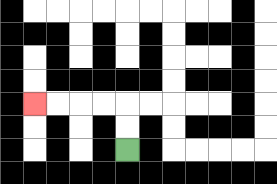{'start': '[5, 6]', 'end': '[1, 4]', 'path_directions': 'U,U,L,L,L,L', 'path_coordinates': '[[5, 6], [5, 5], [5, 4], [4, 4], [3, 4], [2, 4], [1, 4]]'}